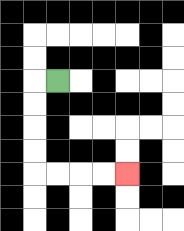{'start': '[2, 3]', 'end': '[5, 7]', 'path_directions': 'L,D,D,D,D,R,R,R,R', 'path_coordinates': '[[2, 3], [1, 3], [1, 4], [1, 5], [1, 6], [1, 7], [2, 7], [3, 7], [4, 7], [5, 7]]'}